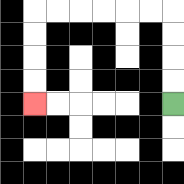{'start': '[7, 4]', 'end': '[1, 4]', 'path_directions': 'U,U,U,U,L,L,L,L,L,L,D,D,D,D', 'path_coordinates': '[[7, 4], [7, 3], [7, 2], [7, 1], [7, 0], [6, 0], [5, 0], [4, 0], [3, 0], [2, 0], [1, 0], [1, 1], [1, 2], [1, 3], [1, 4]]'}